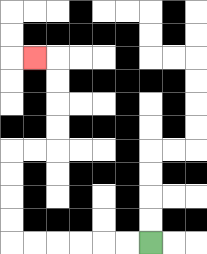{'start': '[6, 10]', 'end': '[1, 2]', 'path_directions': 'L,L,L,L,L,L,U,U,U,U,R,R,U,U,U,U,L', 'path_coordinates': '[[6, 10], [5, 10], [4, 10], [3, 10], [2, 10], [1, 10], [0, 10], [0, 9], [0, 8], [0, 7], [0, 6], [1, 6], [2, 6], [2, 5], [2, 4], [2, 3], [2, 2], [1, 2]]'}